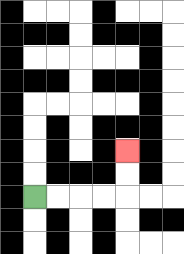{'start': '[1, 8]', 'end': '[5, 6]', 'path_directions': 'R,R,R,R,U,U', 'path_coordinates': '[[1, 8], [2, 8], [3, 8], [4, 8], [5, 8], [5, 7], [5, 6]]'}